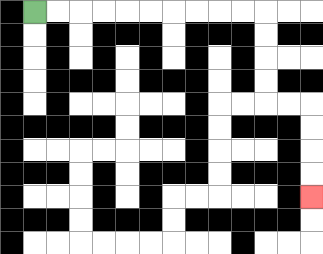{'start': '[1, 0]', 'end': '[13, 8]', 'path_directions': 'R,R,R,R,R,R,R,R,R,R,D,D,D,D,R,R,D,D,D,D', 'path_coordinates': '[[1, 0], [2, 0], [3, 0], [4, 0], [5, 0], [6, 0], [7, 0], [8, 0], [9, 0], [10, 0], [11, 0], [11, 1], [11, 2], [11, 3], [11, 4], [12, 4], [13, 4], [13, 5], [13, 6], [13, 7], [13, 8]]'}